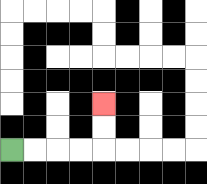{'start': '[0, 6]', 'end': '[4, 4]', 'path_directions': 'R,R,R,R,U,U', 'path_coordinates': '[[0, 6], [1, 6], [2, 6], [3, 6], [4, 6], [4, 5], [4, 4]]'}